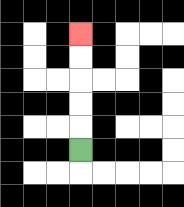{'start': '[3, 6]', 'end': '[3, 1]', 'path_directions': 'U,U,U,U,U', 'path_coordinates': '[[3, 6], [3, 5], [3, 4], [3, 3], [3, 2], [3, 1]]'}